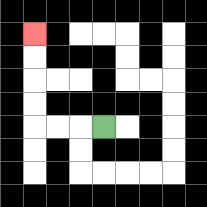{'start': '[4, 5]', 'end': '[1, 1]', 'path_directions': 'L,L,L,U,U,U,U', 'path_coordinates': '[[4, 5], [3, 5], [2, 5], [1, 5], [1, 4], [1, 3], [1, 2], [1, 1]]'}